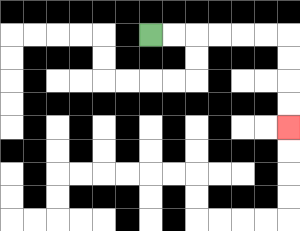{'start': '[6, 1]', 'end': '[12, 5]', 'path_directions': 'R,R,R,R,R,R,D,D,D,D', 'path_coordinates': '[[6, 1], [7, 1], [8, 1], [9, 1], [10, 1], [11, 1], [12, 1], [12, 2], [12, 3], [12, 4], [12, 5]]'}